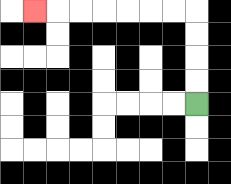{'start': '[8, 4]', 'end': '[1, 0]', 'path_directions': 'U,U,U,U,L,L,L,L,L,L,L', 'path_coordinates': '[[8, 4], [8, 3], [8, 2], [8, 1], [8, 0], [7, 0], [6, 0], [5, 0], [4, 0], [3, 0], [2, 0], [1, 0]]'}